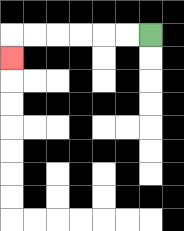{'start': '[6, 1]', 'end': '[0, 2]', 'path_directions': 'L,L,L,L,L,L,D', 'path_coordinates': '[[6, 1], [5, 1], [4, 1], [3, 1], [2, 1], [1, 1], [0, 1], [0, 2]]'}